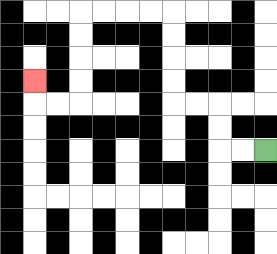{'start': '[11, 6]', 'end': '[1, 3]', 'path_directions': 'L,L,U,U,L,L,U,U,U,U,L,L,L,L,D,D,D,D,L,L,U', 'path_coordinates': '[[11, 6], [10, 6], [9, 6], [9, 5], [9, 4], [8, 4], [7, 4], [7, 3], [7, 2], [7, 1], [7, 0], [6, 0], [5, 0], [4, 0], [3, 0], [3, 1], [3, 2], [3, 3], [3, 4], [2, 4], [1, 4], [1, 3]]'}